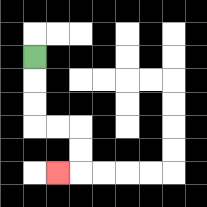{'start': '[1, 2]', 'end': '[2, 7]', 'path_directions': 'D,D,D,R,R,D,D,L', 'path_coordinates': '[[1, 2], [1, 3], [1, 4], [1, 5], [2, 5], [3, 5], [3, 6], [3, 7], [2, 7]]'}